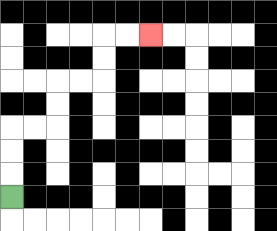{'start': '[0, 8]', 'end': '[6, 1]', 'path_directions': 'U,U,U,R,R,U,U,R,R,U,U,R,R', 'path_coordinates': '[[0, 8], [0, 7], [0, 6], [0, 5], [1, 5], [2, 5], [2, 4], [2, 3], [3, 3], [4, 3], [4, 2], [4, 1], [5, 1], [6, 1]]'}